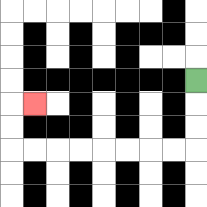{'start': '[8, 3]', 'end': '[1, 4]', 'path_directions': 'D,D,D,L,L,L,L,L,L,L,L,U,U,R', 'path_coordinates': '[[8, 3], [8, 4], [8, 5], [8, 6], [7, 6], [6, 6], [5, 6], [4, 6], [3, 6], [2, 6], [1, 6], [0, 6], [0, 5], [0, 4], [1, 4]]'}